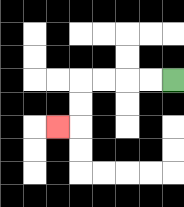{'start': '[7, 3]', 'end': '[2, 5]', 'path_directions': 'L,L,L,L,D,D,L', 'path_coordinates': '[[7, 3], [6, 3], [5, 3], [4, 3], [3, 3], [3, 4], [3, 5], [2, 5]]'}